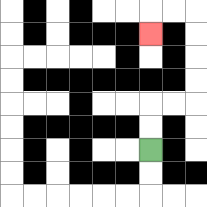{'start': '[6, 6]', 'end': '[6, 1]', 'path_directions': 'U,U,R,R,U,U,U,U,L,L,D', 'path_coordinates': '[[6, 6], [6, 5], [6, 4], [7, 4], [8, 4], [8, 3], [8, 2], [8, 1], [8, 0], [7, 0], [6, 0], [6, 1]]'}